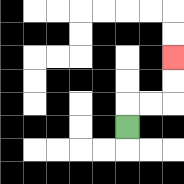{'start': '[5, 5]', 'end': '[7, 2]', 'path_directions': 'U,R,R,U,U', 'path_coordinates': '[[5, 5], [5, 4], [6, 4], [7, 4], [7, 3], [7, 2]]'}